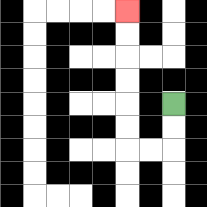{'start': '[7, 4]', 'end': '[5, 0]', 'path_directions': 'D,D,L,L,U,U,U,U,U,U', 'path_coordinates': '[[7, 4], [7, 5], [7, 6], [6, 6], [5, 6], [5, 5], [5, 4], [5, 3], [5, 2], [5, 1], [5, 0]]'}